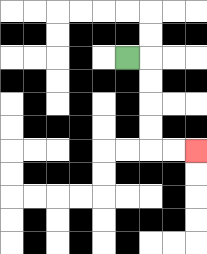{'start': '[5, 2]', 'end': '[8, 6]', 'path_directions': 'R,D,D,D,D,R,R', 'path_coordinates': '[[5, 2], [6, 2], [6, 3], [6, 4], [6, 5], [6, 6], [7, 6], [8, 6]]'}